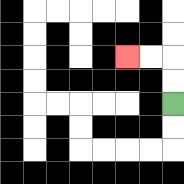{'start': '[7, 4]', 'end': '[5, 2]', 'path_directions': 'U,U,L,L', 'path_coordinates': '[[7, 4], [7, 3], [7, 2], [6, 2], [5, 2]]'}